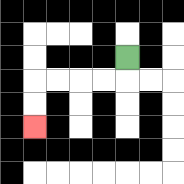{'start': '[5, 2]', 'end': '[1, 5]', 'path_directions': 'D,L,L,L,L,D,D', 'path_coordinates': '[[5, 2], [5, 3], [4, 3], [3, 3], [2, 3], [1, 3], [1, 4], [1, 5]]'}